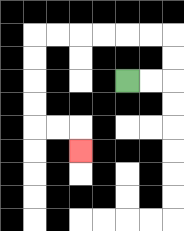{'start': '[5, 3]', 'end': '[3, 6]', 'path_directions': 'R,R,U,U,L,L,L,L,L,L,D,D,D,D,R,R,D', 'path_coordinates': '[[5, 3], [6, 3], [7, 3], [7, 2], [7, 1], [6, 1], [5, 1], [4, 1], [3, 1], [2, 1], [1, 1], [1, 2], [1, 3], [1, 4], [1, 5], [2, 5], [3, 5], [3, 6]]'}